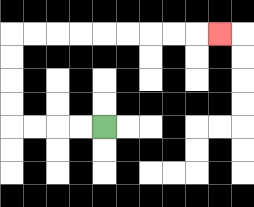{'start': '[4, 5]', 'end': '[9, 1]', 'path_directions': 'L,L,L,L,U,U,U,U,R,R,R,R,R,R,R,R,R', 'path_coordinates': '[[4, 5], [3, 5], [2, 5], [1, 5], [0, 5], [0, 4], [0, 3], [0, 2], [0, 1], [1, 1], [2, 1], [3, 1], [4, 1], [5, 1], [6, 1], [7, 1], [8, 1], [9, 1]]'}